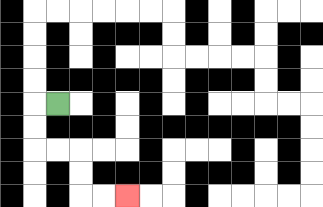{'start': '[2, 4]', 'end': '[5, 8]', 'path_directions': 'L,D,D,R,R,D,D,R,R', 'path_coordinates': '[[2, 4], [1, 4], [1, 5], [1, 6], [2, 6], [3, 6], [3, 7], [3, 8], [4, 8], [5, 8]]'}